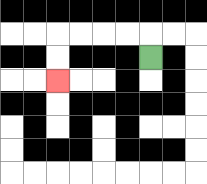{'start': '[6, 2]', 'end': '[2, 3]', 'path_directions': 'U,L,L,L,L,D,D', 'path_coordinates': '[[6, 2], [6, 1], [5, 1], [4, 1], [3, 1], [2, 1], [2, 2], [2, 3]]'}